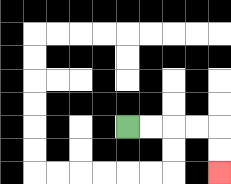{'start': '[5, 5]', 'end': '[9, 7]', 'path_directions': 'R,R,R,R,D,D', 'path_coordinates': '[[5, 5], [6, 5], [7, 5], [8, 5], [9, 5], [9, 6], [9, 7]]'}